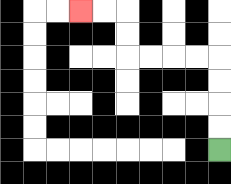{'start': '[9, 6]', 'end': '[3, 0]', 'path_directions': 'U,U,U,U,L,L,L,L,U,U,L,L', 'path_coordinates': '[[9, 6], [9, 5], [9, 4], [9, 3], [9, 2], [8, 2], [7, 2], [6, 2], [5, 2], [5, 1], [5, 0], [4, 0], [3, 0]]'}